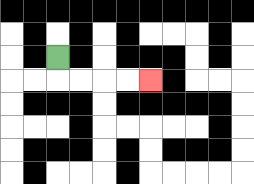{'start': '[2, 2]', 'end': '[6, 3]', 'path_directions': 'D,R,R,R,R', 'path_coordinates': '[[2, 2], [2, 3], [3, 3], [4, 3], [5, 3], [6, 3]]'}